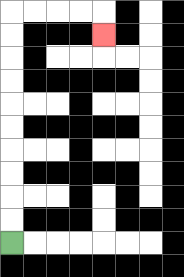{'start': '[0, 10]', 'end': '[4, 1]', 'path_directions': 'U,U,U,U,U,U,U,U,U,U,R,R,R,R,D', 'path_coordinates': '[[0, 10], [0, 9], [0, 8], [0, 7], [0, 6], [0, 5], [0, 4], [0, 3], [0, 2], [0, 1], [0, 0], [1, 0], [2, 0], [3, 0], [4, 0], [4, 1]]'}